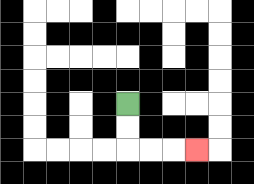{'start': '[5, 4]', 'end': '[8, 6]', 'path_directions': 'D,D,R,R,R', 'path_coordinates': '[[5, 4], [5, 5], [5, 6], [6, 6], [7, 6], [8, 6]]'}